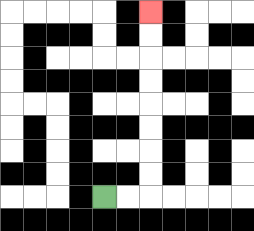{'start': '[4, 8]', 'end': '[6, 0]', 'path_directions': 'R,R,U,U,U,U,U,U,U,U', 'path_coordinates': '[[4, 8], [5, 8], [6, 8], [6, 7], [6, 6], [6, 5], [6, 4], [6, 3], [6, 2], [6, 1], [6, 0]]'}